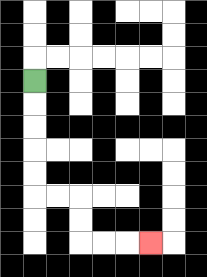{'start': '[1, 3]', 'end': '[6, 10]', 'path_directions': 'D,D,D,D,D,R,R,D,D,R,R,R', 'path_coordinates': '[[1, 3], [1, 4], [1, 5], [1, 6], [1, 7], [1, 8], [2, 8], [3, 8], [3, 9], [3, 10], [4, 10], [5, 10], [6, 10]]'}